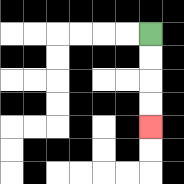{'start': '[6, 1]', 'end': '[6, 5]', 'path_directions': 'D,D,D,D', 'path_coordinates': '[[6, 1], [6, 2], [6, 3], [6, 4], [6, 5]]'}